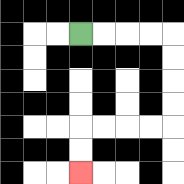{'start': '[3, 1]', 'end': '[3, 7]', 'path_directions': 'R,R,R,R,D,D,D,D,L,L,L,L,D,D', 'path_coordinates': '[[3, 1], [4, 1], [5, 1], [6, 1], [7, 1], [7, 2], [7, 3], [7, 4], [7, 5], [6, 5], [5, 5], [4, 5], [3, 5], [3, 6], [3, 7]]'}